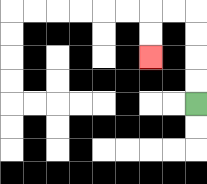{'start': '[8, 4]', 'end': '[6, 2]', 'path_directions': 'U,U,U,U,L,L,D,D', 'path_coordinates': '[[8, 4], [8, 3], [8, 2], [8, 1], [8, 0], [7, 0], [6, 0], [6, 1], [6, 2]]'}